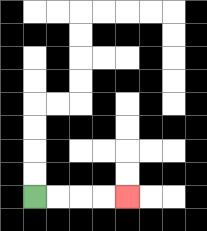{'start': '[1, 8]', 'end': '[5, 8]', 'path_directions': 'R,R,R,R', 'path_coordinates': '[[1, 8], [2, 8], [3, 8], [4, 8], [5, 8]]'}